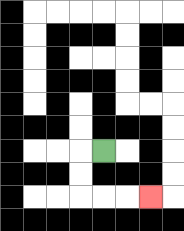{'start': '[4, 6]', 'end': '[6, 8]', 'path_directions': 'L,D,D,R,R,R', 'path_coordinates': '[[4, 6], [3, 6], [3, 7], [3, 8], [4, 8], [5, 8], [6, 8]]'}